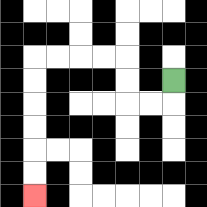{'start': '[7, 3]', 'end': '[1, 8]', 'path_directions': 'D,L,L,U,U,L,L,L,L,D,D,D,D,D,D', 'path_coordinates': '[[7, 3], [7, 4], [6, 4], [5, 4], [5, 3], [5, 2], [4, 2], [3, 2], [2, 2], [1, 2], [1, 3], [1, 4], [1, 5], [1, 6], [1, 7], [1, 8]]'}